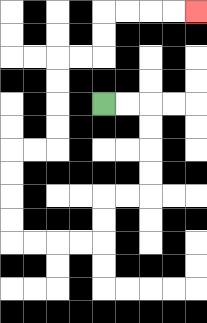{'start': '[4, 4]', 'end': '[8, 0]', 'path_directions': 'R,R,D,D,D,D,L,L,D,D,L,L,L,L,U,U,U,U,R,R,U,U,U,U,R,R,U,U,R,R,R,R', 'path_coordinates': '[[4, 4], [5, 4], [6, 4], [6, 5], [6, 6], [6, 7], [6, 8], [5, 8], [4, 8], [4, 9], [4, 10], [3, 10], [2, 10], [1, 10], [0, 10], [0, 9], [0, 8], [0, 7], [0, 6], [1, 6], [2, 6], [2, 5], [2, 4], [2, 3], [2, 2], [3, 2], [4, 2], [4, 1], [4, 0], [5, 0], [6, 0], [7, 0], [8, 0]]'}